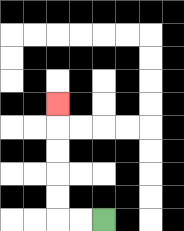{'start': '[4, 9]', 'end': '[2, 4]', 'path_directions': 'L,L,U,U,U,U,U', 'path_coordinates': '[[4, 9], [3, 9], [2, 9], [2, 8], [2, 7], [2, 6], [2, 5], [2, 4]]'}